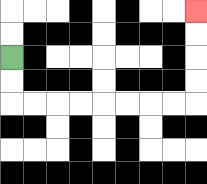{'start': '[0, 2]', 'end': '[8, 0]', 'path_directions': 'D,D,R,R,R,R,R,R,R,R,U,U,U,U', 'path_coordinates': '[[0, 2], [0, 3], [0, 4], [1, 4], [2, 4], [3, 4], [4, 4], [5, 4], [6, 4], [7, 4], [8, 4], [8, 3], [8, 2], [8, 1], [8, 0]]'}